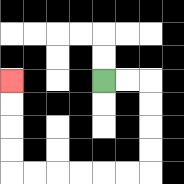{'start': '[4, 3]', 'end': '[0, 3]', 'path_directions': 'R,R,D,D,D,D,L,L,L,L,L,L,U,U,U,U', 'path_coordinates': '[[4, 3], [5, 3], [6, 3], [6, 4], [6, 5], [6, 6], [6, 7], [5, 7], [4, 7], [3, 7], [2, 7], [1, 7], [0, 7], [0, 6], [0, 5], [0, 4], [0, 3]]'}